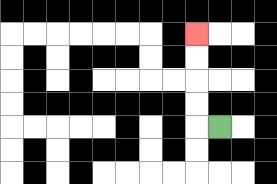{'start': '[9, 5]', 'end': '[8, 1]', 'path_directions': 'L,U,U,U,U', 'path_coordinates': '[[9, 5], [8, 5], [8, 4], [8, 3], [8, 2], [8, 1]]'}